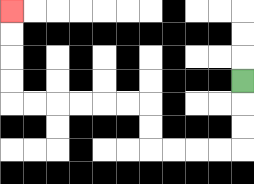{'start': '[10, 3]', 'end': '[0, 0]', 'path_directions': 'D,D,D,L,L,L,L,U,U,L,L,L,L,L,L,U,U,U,U', 'path_coordinates': '[[10, 3], [10, 4], [10, 5], [10, 6], [9, 6], [8, 6], [7, 6], [6, 6], [6, 5], [6, 4], [5, 4], [4, 4], [3, 4], [2, 4], [1, 4], [0, 4], [0, 3], [0, 2], [0, 1], [0, 0]]'}